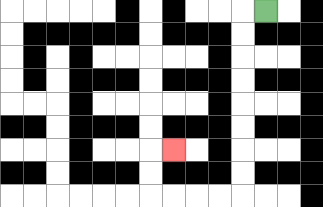{'start': '[11, 0]', 'end': '[7, 6]', 'path_directions': 'L,D,D,D,D,D,D,D,D,L,L,L,L,U,U,R', 'path_coordinates': '[[11, 0], [10, 0], [10, 1], [10, 2], [10, 3], [10, 4], [10, 5], [10, 6], [10, 7], [10, 8], [9, 8], [8, 8], [7, 8], [6, 8], [6, 7], [6, 6], [7, 6]]'}